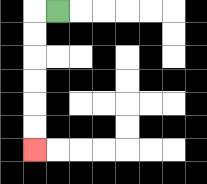{'start': '[2, 0]', 'end': '[1, 6]', 'path_directions': 'L,D,D,D,D,D,D', 'path_coordinates': '[[2, 0], [1, 0], [1, 1], [1, 2], [1, 3], [1, 4], [1, 5], [1, 6]]'}